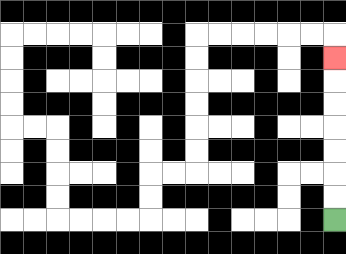{'start': '[14, 9]', 'end': '[14, 2]', 'path_directions': 'U,U,U,U,U,U,U', 'path_coordinates': '[[14, 9], [14, 8], [14, 7], [14, 6], [14, 5], [14, 4], [14, 3], [14, 2]]'}